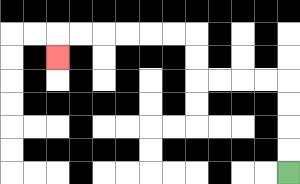{'start': '[12, 7]', 'end': '[2, 2]', 'path_directions': 'U,U,U,U,L,L,L,L,U,U,L,L,L,L,L,L,D', 'path_coordinates': '[[12, 7], [12, 6], [12, 5], [12, 4], [12, 3], [11, 3], [10, 3], [9, 3], [8, 3], [8, 2], [8, 1], [7, 1], [6, 1], [5, 1], [4, 1], [3, 1], [2, 1], [2, 2]]'}